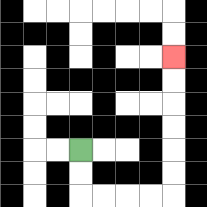{'start': '[3, 6]', 'end': '[7, 2]', 'path_directions': 'D,D,R,R,R,R,U,U,U,U,U,U', 'path_coordinates': '[[3, 6], [3, 7], [3, 8], [4, 8], [5, 8], [6, 8], [7, 8], [7, 7], [7, 6], [7, 5], [7, 4], [7, 3], [7, 2]]'}